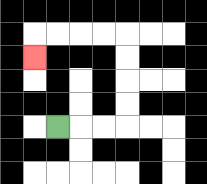{'start': '[2, 5]', 'end': '[1, 2]', 'path_directions': 'R,R,R,U,U,U,U,L,L,L,L,D', 'path_coordinates': '[[2, 5], [3, 5], [4, 5], [5, 5], [5, 4], [5, 3], [5, 2], [5, 1], [4, 1], [3, 1], [2, 1], [1, 1], [1, 2]]'}